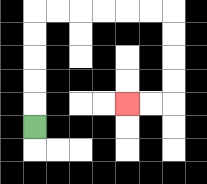{'start': '[1, 5]', 'end': '[5, 4]', 'path_directions': 'U,U,U,U,U,R,R,R,R,R,R,D,D,D,D,L,L', 'path_coordinates': '[[1, 5], [1, 4], [1, 3], [1, 2], [1, 1], [1, 0], [2, 0], [3, 0], [4, 0], [5, 0], [6, 0], [7, 0], [7, 1], [7, 2], [7, 3], [7, 4], [6, 4], [5, 4]]'}